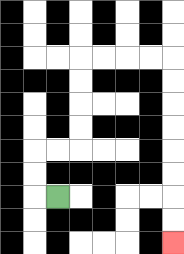{'start': '[2, 8]', 'end': '[7, 10]', 'path_directions': 'L,U,U,R,R,U,U,U,U,R,R,R,R,D,D,D,D,D,D,D,D', 'path_coordinates': '[[2, 8], [1, 8], [1, 7], [1, 6], [2, 6], [3, 6], [3, 5], [3, 4], [3, 3], [3, 2], [4, 2], [5, 2], [6, 2], [7, 2], [7, 3], [7, 4], [7, 5], [7, 6], [7, 7], [7, 8], [7, 9], [7, 10]]'}